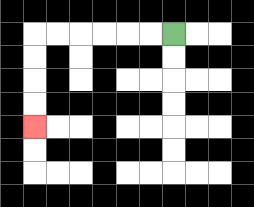{'start': '[7, 1]', 'end': '[1, 5]', 'path_directions': 'L,L,L,L,L,L,D,D,D,D', 'path_coordinates': '[[7, 1], [6, 1], [5, 1], [4, 1], [3, 1], [2, 1], [1, 1], [1, 2], [1, 3], [1, 4], [1, 5]]'}